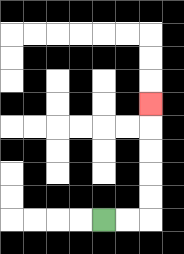{'start': '[4, 9]', 'end': '[6, 4]', 'path_directions': 'R,R,U,U,U,U,U', 'path_coordinates': '[[4, 9], [5, 9], [6, 9], [6, 8], [6, 7], [6, 6], [6, 5], [6, 4]]'}